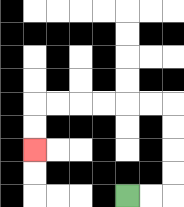{'start': '[5, 8]', 'end': '[1, 6]', 'path_directions': 'R,R,U,U,U,U,L,L,L,L,L,L,D,D', 'path_coordinates': '[[5, 8], [6, 8], [7, 8], [7, 7], [7, 6], [7, 5], [7, 4], [6, 4], [5, 4], [4, 4], [3, 4], [2, 4], [1, 4], [1, 5], [1, 6]]'}